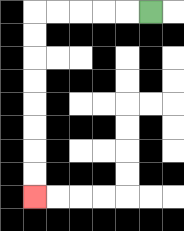{'start': '[6, 0]', 'end': '[1, 8]', 'path_directions': 'L,L,L,L,L,D,D,D,D,D,D,D,D', 'path_coordinates': '[[6, 0], [5, 0], [4, 0], [3, 0], [2, 0], [1, 0], [1, 1], [1, 2], [1, 3], [1, 4], [1, 5], [1, 6], [1, 7], [1, 8]]'}